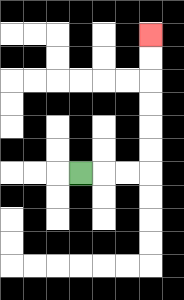{'start': '[3, 7]', 'end': '[6, 1]', 'path_directions': 'R,R,R,U,U,U,U,U,U', 'path_coordinates': '[[3, 7], [4, 7], [5, 7], [6, 7], [6, 6], [6, 5], [6, 4], [6, 3], [6, 2], [6, 1]]'}